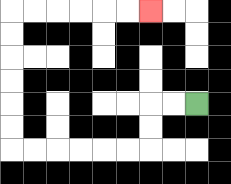{'start': '[8, 4]', 'end': '[6, 0]', 'path_directions': 'L,L,D,D,L,L,L,L,L,L,U,U,U,U,U,U,R,R,R,R,R,R', 'path_coordinates': '[[8, 4], [7, 4], [6, 4], [6, 5], [6, 6], [5, 6], [4, 6], [3, 6], [2, 6], [1, 6], [0, 6], [0, 5], [0, 4], [0, 3], [0, 2], [0, 1], [0, 0], [1, 0], [2, 0], [3, 0], [4, 0], [5, 0], [6, 0]]'}